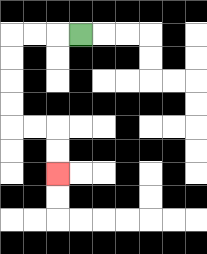{'start': '[3, 1]', 'end': '[2, 7]', 'path_directions': 'L,L,L,D,D,D,D,R,R,D,D', 'path_coordinates': '[[3, 1], [2, 1], [1, 1], [0, 1], [0, 2], [0, 3], [0, 4], [0, 5], [1, 5], [2, 5], [2, 6], [2, 7]]'}